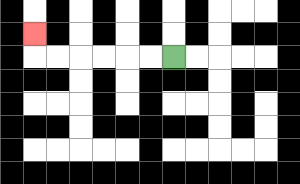{'start': '[7, 2]', 'end': '[1, 1]', 'path_directions': 'L,L,L,L,L,L,U', 'path_coordinates': '[[7, 2], [6, 2], [5, 2], [4, 2], [3, 2], [2, 2], [1, 2], [1, 1]]'}